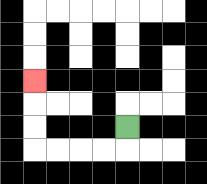{'start': '[5, 5]', 'end': '[1, 3]', 'path_directions': 'D,L,L,L,L,U,U,U', 'path_coordinates': '[[5, 5], [5, 6], [4, 6], [3, 6], [2, 6], [1, 6], [1, 5], [1, 4], [1, 3]]'}